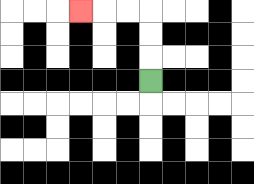{'start': '[6, 3]', 'end': '[3, 0]', 'path_directions': 'U,U,U,L,L,L', 'path_coordinates': '[[6, 3], [6, 2], [6, 1], [6, 0], [5, 0], [4, 0], [3, 0]]'}